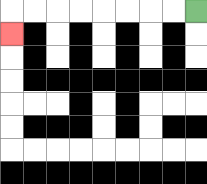{'start': '[8, 0]', 'end': '[0, 1]', 'path_directions': 'L,L,L,L,L,L,L,L,D', 'path_coordinates': '[[8, 0], [7, 0], [6, 0], [5, 0], [4, 0], [3, 0], [2, 0], [1, 0], [0, 0], [0, 1]]'}